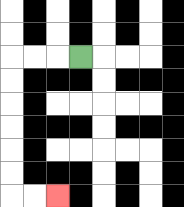{'start': '[3, 2]', 'end': '[2, 8]', 'path_directions': 'L,L,L,D,D,D,D,D,D,R,R', 'path_coordinates': '[[3, 2], [2, 2], [1, 2], [0, 2], [0, 3], [0, 4], [0, 5], [0, 6], [0, 7], [0, 8], [1, 8], [2, 8]]'}